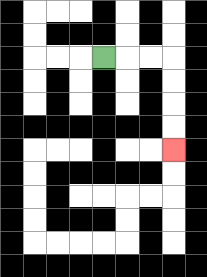{'start': '[4, 2]', 'end': '[7, 6]', 'path_directions': 'R,R,R,D,D,D,D', 'path_coordinates': '[[4, 2], [5, 2], [6, 2], [7, 2], [7, 3], [7, 4], [7, 5], [7, 6]]'}